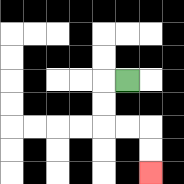{'start': '[5, 3]', 'end': '[6, 7]', 'path_directions': 'L,D,D,R,R,D,D', 'path_coordinates': '[[5, 3], [4, 3], [4, 4], [4, 5], [5, 5], [6, 5], [6, 6], [6, 7]]'}